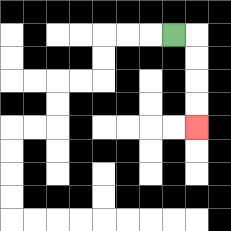{'start': '[7, 1]', 'end': '[8, 5]', 'path_directions': 'R,D,D,D,D', 'path_coordinates': '[[7, 1], [8, 1], [8, 2], [8, 3], [8, 4], [8, 5]]'}